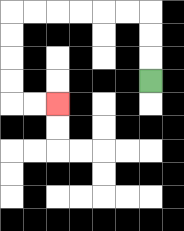{'start': '[6, 3]', 'end': '[2, 4]', 'path_directions': 'U,U,U,L,L,L,L,L,L,D,D,D,D,R,R', 'path_coordinates': '[[6, 3], [6, 2], [6, 1], [6, 0], [5, 0], [4, 0], [3, 0], [2, 0], [1, 0], [0, 0], [0, 1], [0, 2], [0, 3], [0, 4], [1, 4], [2, 4]]'}